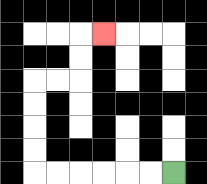{'start': '[7, 7]', 'end': '[4, 1]', 'path_directions': 'L,L,L,L,L,L,U,U,U,U,R,R,U,U,R', 'path_coordinates': '[[7, 7], [6, 7], [5, 7], [4, 7], [3, 7], [2, 7], [1, 7], [1, 6], [1, 5], [1, 4], [1, 3], [2, 3], [3, 3], [3, 2], [3, 1], [4, 1]]'}